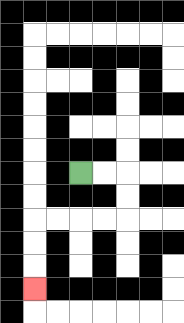{'start': '[3, 7]', 'end': '[1, 12]', 'path_directions': 'R,R,D,D,L,L,L,L,D,D,D', 'path_coordinates': '[[3, 7], [4, 7], [5, 7], [5, 8], [5, 9], [4, 9], [3, 9], [2, 9], [1, 9], [1, 10], [1, 11], [1, 12]]'}